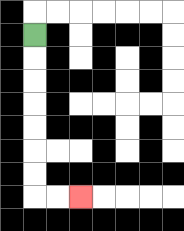{'start': '[1, 1]', 'end': '[3, 8]', 'path_directions': 'D,D,D,D,D,D,D,R,R', 'path_coordinates': '[[1, 1], [1, 2], [1, 3], [1, 4], [1, 5], [1, 6], [1, 7], [1, 8], [2, 8], [3, 8]]'}